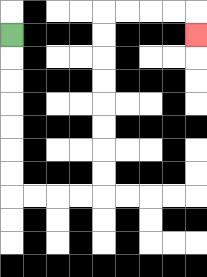{'start': '[0, 1]', 'end': '[8, 1]', 'path_directions': 'D,D,D,D,D,D,D,R,R,R,R,U,U,U,U,U,U,U,U,R,R,R,R,D', 'path_coordinates': '[[0, 1], [0, 2], [0, 3], [0, 4], [0, 5], [0, 6], [0, 7], [0, 8], [1, 8], [2, 8], [3, 8], [4, 8], [4, 7], [4, 6], [4, 5], [4, 4], [4, 3], [4, 2], [4, 1], [4, 0], [5, 0], [6, 0], [7, 0], [8, 0], [8, 1]]'}